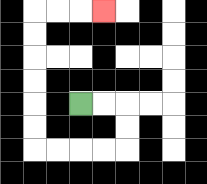{'start': '[3, 4]', 'end': '[4, 0]', 'path_directions': 'R,R,D,D,L,L,L,L,U,U,U,U,U,U,R,R,R', 'path_coordinates': '[[3, 4], [4, 4], [5, 4], [5, 5], [5, 6], [4, 6], [3, 6], [2, 6], [1, 6], [1, 5], [1, 4], [1, 3], [1, 2], [1, 1], [1, 0], [2, 0], [3, 0], [4, 0]]'}